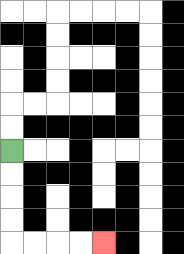{'start': '[0, 6]', 'end': '[4, 10]', 'path_directions': 'D,D,D,D,R,R,R,R', 'path_coordinates': '[[0, 6], [0, 7], [0, 8], [0, 9], [0, 10], [1, 10], [2, 10], [3, 10], [4, 10]]'}